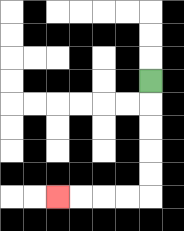{'start': '[6, 3]', 'end': '[2, 8]', 'path_directions': 'D,D,D,D,D,L,L,L,L', 'path_coordinates': '[[6, 3], [6, 4], [6, 5], [6, 6], [6, 7], [6, 8], [5, 8], [4, 8], [3, 8], [2, 8]]'}